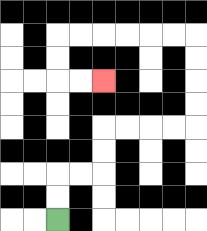{'start': '[2, 9]', 'end': '[4, 3]', 'path_directions': 'U,U,R,R,U,U,R,R,R,R,U,U,U,U,L,L,L,L,L,L,D,D,R,R', 'path_coordinates': '[[2, 9], [2, 8], [2, 7], [3, 7], [4, 7], [4, 6], [4, 5], [5, 5], [6, 5], [7, 5], [8, 5], [8, 4], [8, 3], [8, 2], [8, 1], [7, 1], [6, 1], [5, 1], [4, 1], [3, 1], [2, 1], [2, 2], [2, 3], [3, 3], [4, 3]]'}